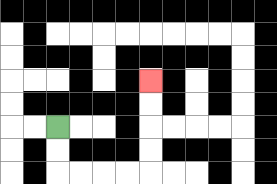{'start': '[2, 5]', 'end': '[6, 3]', 'path_directions': 'D,D,R,R,R,R,U,U,U,U', 'path_coordinates': '[[2, 5], [2, 6], [2, 7], [3, 7], [4, 7], [5, 7], [6, 7], [6, 6], [6, 5], [6, 4], [6, 3]]'}